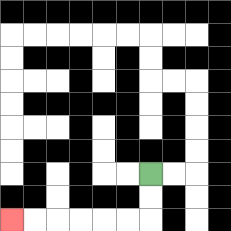{'start': '[6, 7]', 'end': '[0, 9]', 'path_directions': 'D,D,L,L,L,L,L,L', 'path_coordinates': '[[6, 7], [6, 8], [6, 9], [5, 9], [4, 9], [3, 9], [2, 9], [1, 9], [0, 9]]'}